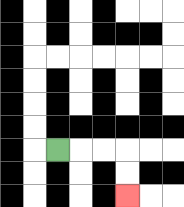{'start': '[2, 6]', 'end': '[5, 8]', 'path_directions': 'R,R,R,D,D', 'path_coordinates': '[[2, 6], [3, 6], [4, 6], [5, 6], [5, 7], [5, 8]]'}